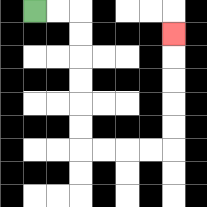{'start': '[1, 0]', 'end': '[7, 1]', 'path_directions': 'R,R,D,D,D,D,D,D,R,R,R,R,U,U,U,U,U', 'path_coordinates': '[[1, 0], [2, 0], [3, 0], [3, 1], [3, 2], [3, 3], [3, 4], [3, 5], [3, 6], [4, 6], [5, 6], [6, 6], [7, 6], [7, 5], [7, 4], [7, 3], [7, 2], [7, 1]]'}